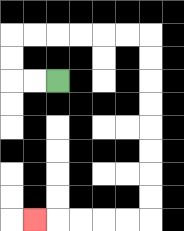{'start': '[2, 3]', 'end': '[1, 9]', 'path_directions': 'L,L,U,U,R,R,R,R,R,R,D,D,D,D,D,D,D,D,L,L,L,L,L', 'path_coordinates': '[[2, 3], [1, 3], [0, 3], [0, 2], [0, 1], [1, 1], [2, 1], [3, 1], [4, 1], [5, 1], [6, 1], [6, 2], [6, 3], [6, 4], [6, 5], [6, 6], [6, 7], [6, 8], [6, 9], [5, 9], [4, 9], [3, 9], [2, 9], [1, 9]]'}